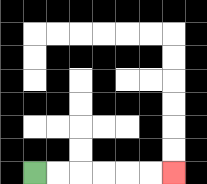{'start': '[1, 7]', 'end': '[7, 7]', 'path_directions': 'R,R,R,R,R,R', 'path_coordinates': '[[1, 7], [2, 7], [3, 7], [4, 7], [5, 7], [6, 7], [7, 7]]'}